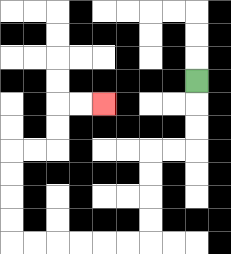{'start': '[8, 3]', 'end': '[4, 4]', 'path_directions': 'D,D,D,L,L,D,D,D,D,L,L,L,L,L,L,U,U,U,U,R,R,U,U,R,R', 'path_coordinates': '[[8, 3], [8, 4], [8, 5], [8, 6], [7, 6], [6, 6], [6, 7], [6, 8], [6, 9], [6, 10], [5, 10], [4, 10], [3, 10], [2, 10], [1, 10], [0, 10], [0, 9], [0, 8], [0, 7], [0, 6], [1, 6], [2, 6], [2, 5], [2, 4], [3, 4], [4, 4]]'}